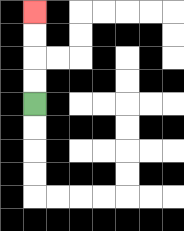{'start': '[1, 4]', 'end': '[1, 0]', 'path_directions': 'U,U,U,U', 'path_coordinates': '[[1, 4], [1, 3], [1, 2], [1, 1], [1, 0]]'}